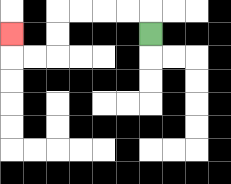{'start': '[6, 1]', 'end': '[0, 1]', 'path_directions': 'U,L,L,L,L,D,D,L,L,U', 'path_coordinates': '[[6, 1], [6, 0], [5, 0], [4, 0], [3, 0], [2, 0], [2, 1], [2, 2], [1, 2], [0, 2], [0, 1]]'}